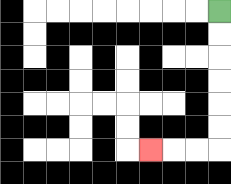{'start': '[9, 0]', 'end': '[6, 6]', 'path_directions': 'D,D,D,D,D,D,L,L,L', 'path_coordinates': '[[9, 0], [9, 1], [9, 2], [9, 3], [9, 4], [9, 5], [9, 6], [8, 6], [7, 6], [6, 6]]'}